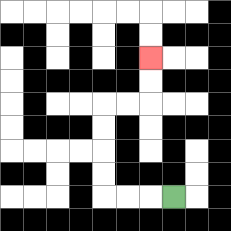{'start': '[7, 8]', 'end': '[6, 2]', 'path_directions': 'L,L,L,U,U,U,U,R,R,U,U', 'path_coordinates': '[[7, 8], [6, 8], [5, 8], [4, 8], [4, 7], [4, 6], [4, 5], [4, 4], [5, 4], [6, 4], [6, 3], [6, 2]]'}